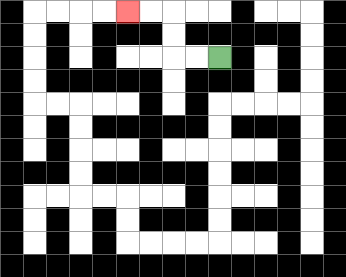{'start': '[9, 2]', 'end': '[5, 0]', 'path_directions': 'L,L,U,U,L,L', 'path_coordinates': '[[9, 2], [8, 2], [7, 2], [7, 1], [7, 0], [6, 0], [5, 0]]'}